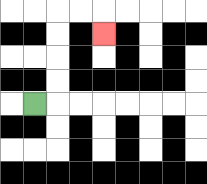{'start': '[1, 4]', 'end': '[4, 1]', 'path_directions': 'R,U,U,U,U,R,R,D', 'path_coordinates': '[[1, 4], [2, 4], [2, 3], [2, 2], [2, 1], [2, 0], [3, 0], [4, 0], [4, 1]]'}